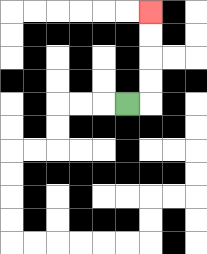{'start': '[5, 4]', 'end': '[6, 0]', 'path_directions': 'R,U,U,U,U', 'path_coordinates': '[[5, 4], [6, 4], [6, 3], [6, 2], [6, 1], [6, 0]]'}